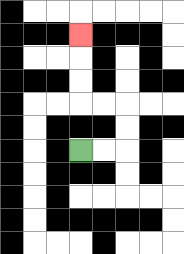{'start': '[3, 6]', 'end': '[3, 1]', 'path_directions': 'R,R,U,U,L,L,U,U,U', 'path_coordinates': '[[3, 6], [4, 6], [5, 6], [5, 5], [5, 4], [4, 4], [3, 4], [3, 3], [3, 2], [3, 1]]'}